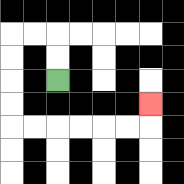{'start': '[2, 3]', 'end': '[6, 4]', 'path_directions': 'U,U,L,L,D,D,D,D,R,R,R,R,R,R,U', 'path_coordinates': '[[2, 3], [2, 2], [2, 1], [1, 1], [0, 1], [0, 2], [0, 3], [0, 4], [0, 5], [1, 5], [2, 5], [3, 5], [4, 5], [5, 5], [6, 5], [6, 4]]'}